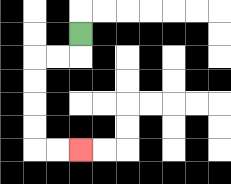{'start': '[3, 1]', 'end': '[3, 6]', 'path_directions': 'D,L,L,D,D,D,D,R,R', 'path_coordinates': '[[3, 1], [3, 2], [2, 2], [1, 2], [1, 3], [1, 4], [1, 5], [1, 6], [2, 6], [3, 6]]'}